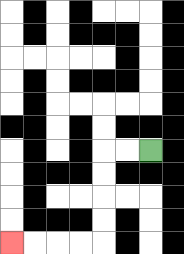{'start': '[6, 6]', 'end': '[0, 10]', 'path_directions': 'L,L,D,D,D,D,L,L,L,L', 'path_coordinates': '[[6, 6], [5, 6], [4, 6], [4, 7], [4, 8], [4, 9], [4, 10], [3, 10], [2, 10], [1, 10], [0, 10]]'}